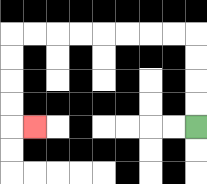{'start': '[8, 5]', 'end': '[1, 5]', 'path_directions': 'U,U,U,U,L,L,L,L,L,L,L,L,D,D,D,D,R', 'path_coordinates': '[[8, 5], [8, 4], [8, 3], [8, 2], [8, 1], [7, 1], [6, 1], [5, 1], [4, 1], [3, 1], [2, 1], [1, 1], [0, 1], [0, 2], [0, 3], [0, 4], [0, 5], [1, 5]]'}